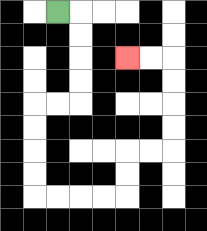{'start': '[2, 0]', 'end': '[5, 2]', 'path_directions': 'R,D,D,D,D,L,L,D,D,D,D,R,R,R,R,U,U,R,R,U,U,U,U,L,L', 'path_coordinates': '[[2, 0], [3, 0], [3, 1], [3, 2], [3, 3], [3, 4], [2, 4], [1, 4], [1, 5], [1, 6], [1, 7], [1, 8], [2, 8], [3, 8], [4, 8], [5, 8], [5, 7], [5, 6], [6, 6], [7, 6], [7, 5], [7, 4], [7, 3], [7, 2], [6, 2], [5, 2]]'}